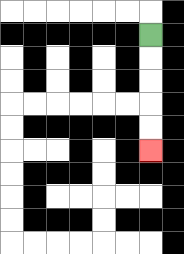{'start': '[6, 1]', 'end': '[6, 6]', 'path_directions': 'D,D,D,D,D', 'path_coordinates': '[[6, 1], [6, 2], [6, 3], [6, 4], [6, 5], [6, 6]]'}